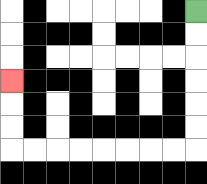{'start': '[8, 0]', 'end': '[0, 3]', 'path_directions': 'D,D,D,D,D,D,L,L,L,L,L,L,L,L,U,U,U', 'path_coordinates': '[[8, 0], [8, 1], [8, 2], [8, 3], [8, 4], [8, 5], [8, 6], [7, 6], [6, 6], [5, 6], [4, 6], [3, 6], [2, 6], [1, 6], [0, 6], [0, 5], [0, 4], [0, 3]]'}